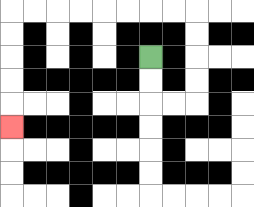{'start': '[6, 2]', 'end': '[0, 5]', 'path_directions': 'D,D,R,R,U,U,U,U,L,L,L,L,L,L,L,L,D,D,D,D,D', 'path_coordinates': '[[6, 2], [6, 3], [6, 4], [7, 4], [8, 4], [8, 3], [8, 2], [8, 1], [8, 0], [7, 0], [6, 0], [5, 0], [4, 0], [3, 0], [2, 0], [1, 0], [0, 0], [0, 1], [0, 2], [0, 3], [0, 4], [0, 5]]'}